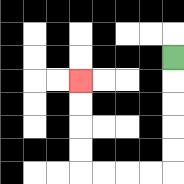{'start': '[7, 2]', 'end': '[3, 3]', 'path_directions': 'D,D,D,D,D,L,L,L,L,U,U,U,U', 'path_coordinates': '[[7, 2], [7, 3], [7, 4], [7, 5], [7, 6], [7, 7], [6, 7], [5, 7], [4, 7], [3, 7], [3, 6], [3, 5], [3, 4], [3, 3]]'}